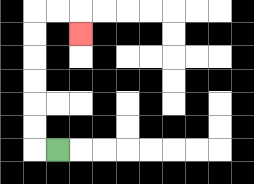{'start': '[2, 6]', 'end': '[3, 1]', 'path_directions': 'L,U,U,U,U,U,U,R,R,D', 'path_coordinates': '[[2, 6], [1, 6], [1, 5], [1, 4], [1, 3], [1, 2], [1, 1], [1, 0], [2, 0], [3, 0], [3, 1]]'}